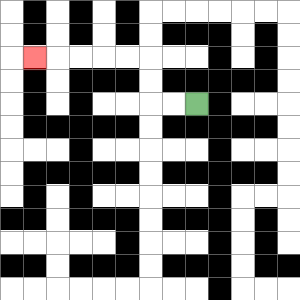{'start': '[8, 4]', 'end': '[1, 2]', 'path_directions': 'L,L,U,U,L,L,L,L,L', 'path_coordinates': '[[8, 4], [7, 4], [6, 4], [6, 3], [6, 2], [5, 2], [4, 2], [3, 2], [2, 2], [1, 2]]'}